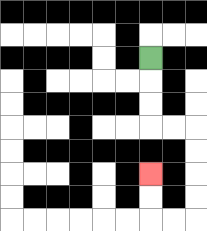{'start': '[6, 2]', 'end': '[6, 7]', 'path_directions': 'D,D,D,R,R,D,D,D,D,L,L,U,U', 'path_coordinates': '[[6, 2], [6, 3], [6, 4], [6, 5], [7, 5], [8, 5], [8, 6], [8, 7], [8, 8], [8, 9], [7, 9], [6, 9], [6, 8], [6, 7]]'}